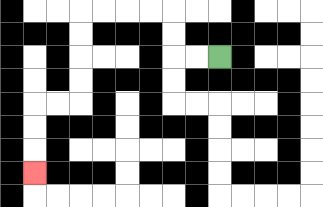{'start': '[9, 2]', 'end': '[1, 7]', 'path_directions': 'L,L,U,U,L,L,L,L,D,D,D,D,L,L,D,D,D', 'path_coordinates': '[[9, 2], [8, 2], [7, 2], [7, 1], [7, 0], [6, 0], [5, 0], [4, 0], [3, 0], [3, 1], [3, 2], [3, 3], [3, 4], [2, 4], [1, 4], [1, 5], [1, 6], [1, 7]]'}